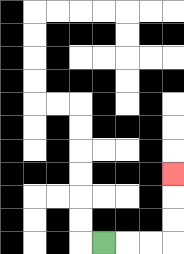{'start': '[4, 10]', 'end': '[7, 7]', 'path_directions': 'R,R,R,U,U,U', 'path_coordinates': '[[4, 10], [5, 10], [6, 10], [7, 10], [7, 9], [7, 8], [7, 7]]'}